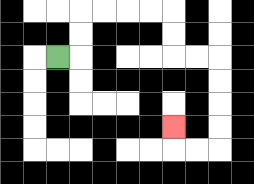{'start': '[2, 2]', 'end': '[7, 5]', 'path_directions': 'R,U,U,R,R,R,R,D,D,R,R,D,D,D,D,L,L,U', 'path_coordinates': '[[2, 2], [3, 2], [3, 1], [3, 0], [4, 0], [5, 0], [6, 0], [7, 0], [7, 1], [7, 2], [8, 2], [9, 2], [9, 3], [9, 4], [9, 5], [9, 6], [8, 6], [7, 6], [7, 5]]'}